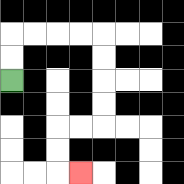{'start': '[0, 3]', 'end': '[3, 7]', 'path_directions': 'U,U,R,R,R,R,D,D,D,D,L,L,D,D,R', 'path_coordinates': '[[0, 3], [0, 2], [0, 1], [1, 1], [2, 1], [3, 1], [4, 1], [4, 2], [4, 3], [4, 4], [4, 5], [3, 5], [2, 5], [2, 6], [2, 7], [3, 7]]'}